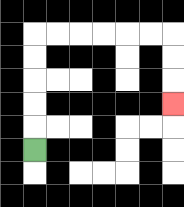{'start': '[1, 6]', 'end': '[7, 4]', 'path_directions': 'U,U,U,U,U,R,R,R,R,R,R,D,D,D', 'path_coordinates': '[[1, 6], [1, 5], [1, 4], [1, 3], [1, 2], [1, 1], [2, 1], [3, 1], [4, 1], [5, 1], [6, 1], [7, 1], [7, 2], [7, 3], [7, 4]]'}